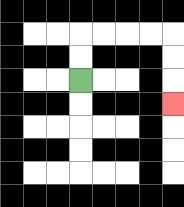{'start': '[3, 3]', 'end': '[7, 4]', 'path_directions': 'U,U,R,R,R,R,D,D,D', 'path_coordinates': '[[3, 3], [3, 2], [3, 1], [4, 1], [5, 1], [6, 1], [7, 1], [7, 2], [7, 3], [7, 4]]'}